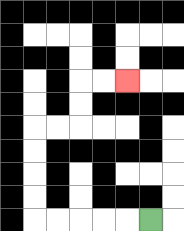{'start': '[6, 9]', 'end': '[5, 3]', 'path_directions': 'L,L,L,L,L,U,U,U,U,R,R,U,U,R,R', 'path_coordinates': '[[6, 9], [5, 9], [4, 9], [3, 9], [2, 9], [1, 9], [1, 8], [1, 7], [1, 6], [1, 5], [2, 5], [3, 5], [3, 4], [3, 3], [4, 3], [5, 3]]'}